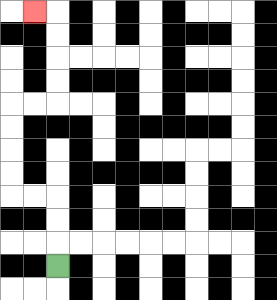{'start': '[2, 11]', 'end': '[1, 0]', 'path_directions': 'U,U,U,L,L,U,U,U,U,R,R,U,U,U,U,L', 'path_coordinates': '[[2, 11], [2, 10], [2, 9], [2, 8], [1, 8], [0, 8], [0, 7], [0, 6], [0, 5], [0, 4], [1, 4], [2, 4], [2, 3], [2, 2], [2, 1], [2, 0], [1, 0]]'}